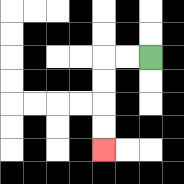{'start': '[6, 2]', 'end': '[4, 6]', 'path_directions': 'L,L,D,D,D,D', 'path_coordinates': '[[6, 2], [5, 2], [4, 2], [4, 3], [4, 4], [4, 5], [4, 6]]'}